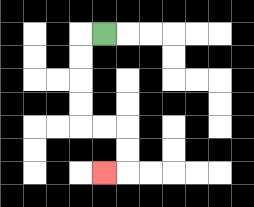{'start': '[4, 1]', 'end': '[4, 7]', 'path_directions': 'L,D,D,D,D,R,R,D,D,L', 'path_coordinates': '[[4, 1], [3, 1], [3, 2], [3, 3], [3, 4], [3, 5], [4, 5], [5, 5], [5, 6], [5, 7], [4, 7]]'}